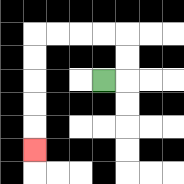{'start': '[4, 3]', 'end': '[1, 6]', 'path_directions': 'R,U,U,L,L,L,L,D,D,D,D,D', 'path_coordinates': '[[4, 3], [5, 3], [5, 2], [5, 1], [4, 1], [3, 1], [2, 1], [1, 1], [1, 2], [1, 3], [1, 4], [1, 5], [1, 6]]'}